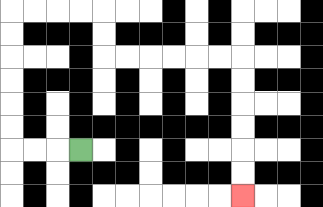{'start': '[3, 6]', 'end': '[10, 8]', 'path_directions': 'L,L,L,U,U,U,U,U,U,R,R,R,R,D,D,R,R,R,R,R,R,D,D,D,D,D,D', 'path_coordinates': '[[3, 6], [2, 6], [1, 6], [0, 6], [0, 5], [0, 4], [0, 3], [0, 2], [0, 1], [0, 0], [1, 0], [2, 0], [3, 0], [4, 0], [4, 1], [4, 2], [5, 2], [6, 2], [7, 2], [8, 2], [9, 2], [10, 2], [10, 3], [10, 4], [10, 5], [10, 6], [10, 7], [10, 8]]'}